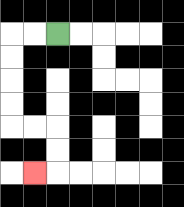{'start': '[2, 1]', 'end': '[1, 7]', 'path_directions': 'L,L,D,D,D,D,R,R,D,D,L', 'path_coordinates': '[[2, 1], [1, 1], [0, 1], [0, 2], [0, 3], [0, 4], [0, 5], [1, 5], [2, 5], [2, 6], [2, 7], [1, 7]]'}